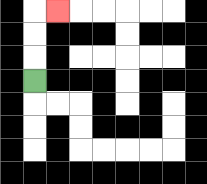{'start': '[1, 3]', 'end': '[2, 0]', 'path_directions': 'U,U,U,R', 'path_coordinates': '[[1, 3], [1, 2], [1, 1], [1, 0], [2, 0]]'}